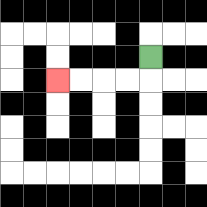{'start': '[6, 2]', 'end': '[2, 3]', 'path_directions': 'D,L,L,L,L', 'path_coordinates': '[[6, 2], [6, 3], [5, 3], [4, 3], [3, 3], [2, 3]]'}